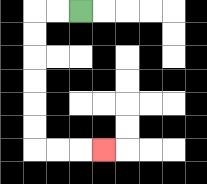{'start': '[3, 0]', 'end': '[4, 6]', 'path_directions': 'L,L,D,D,D,D,D,D,R,R,R', 'path_coordinates': '[[3, 0], [2, 0], [1, 0], [1, 1], [1, 2], [1, 3], [1, 4], [1, 5], [1, 6], [2, 6], [3, 6], [4, 6]]'}